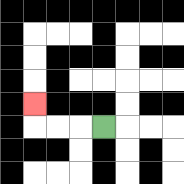{'start': '[4, 5]', 'end': '[1, 4]', 'path_directions': 'L,L,L,U', 'path_coordinates': '[[4, 5], [3, 5], [2, 5], [1, 5], [1, 4]]'}